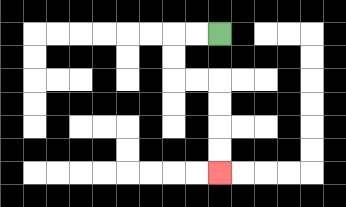{'start': '[9, 1]', 'end': '[9, 7]', 'path_directions': 'L,L,D,D,R,R,D,D,D,D', 'path_coordinates': '[[9, 1], [8, 1], [7, 1], [7, 2], [7, 3], [8, 3], [9, 3], [9, 4], [9, 5], [9, 6], [9, 7]]'}